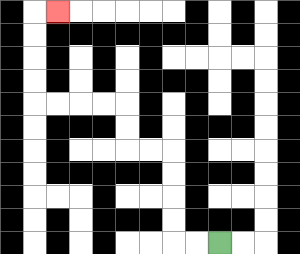{'start': '[9, 10]', 'end': '[2, 0]', 'path_directions': 'L,L,U,U,U,U,L,L,U,U,L,L,L,L,U,U,U,U,R', 'path_coordinates': '[[9, 10], [8, 10], [7, 10], [7, 9], [7, 8], [7, 7], [7, 6], [6, 6], [5, 6], [5, 5], [5, 4], [4, 4], [3, 4], [2, 4], [1, 4], [1, 3], [1, 2], [1, 1], [1, 0], [2, 0]]'}